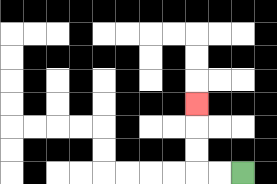{'start': '[10, 7]', 'end': '[8, 4]', 'path_directions': 'L,L,U,U,U', 'path_coordinates': '[[10, 7], [9, 7], [8, 7], [8, 6], [8, 5], [8, 4]]'}